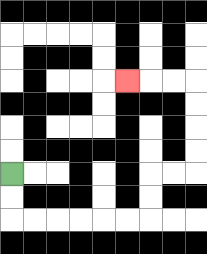{'start': '[0, 7]', 'end': '[5, 3]', 'path_directions': 'D,D,R,R,R,R,R,R,U,U,R,R,U,U,U,U,L,L,L', 'path_coordinates': '[[0, 7], [0, 8], [0, 9], [1, 9], [2, 9], [3, 9], [4, 9], [5, 9], [6, 9], [6, 8], [6, 7], [7, 7], [8, 7], [8, 6], [8, 5], [8, 4], [8, 3], [7, 3], [6, 3], [5, 3]]'}